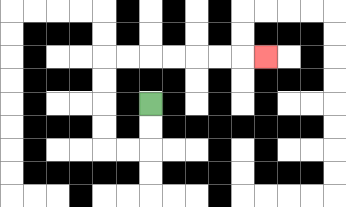{'start': '[6, 4]', 'end': '[11, 2]', 'path_directions': 'D,D,L,L,U,U,U,U,R,R,R,R,R,R,R', 'path_coordinates': '[[6, 4], [6, 5], [6, 6], [5, 6], [4, 6], [4, 5], [4, 4], [4, 3], [4, 2], [5, 2], [6, 2], [7, 2], [8, 2], [9, 2], [10, 2], [11, 2]]'}